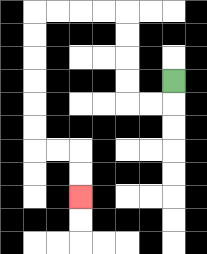{'start': '[7, 3]', 'end': '[3, 8]', 'path_directions': 'D,L,L,U,U,U,U,L,L,L,L,D,D,D,D,D,D,R,R,D,D', 'path_coordinates': '[[7, 3], [7, 4], [6, 4], [5, 4], [5, 3], [5, 2], [5, 1], [5, 0], [4, 0], [3, 0], [2, 0], [1, 0], [1, 1], [1, 2], [1, 3], [1, 4], [1, 5], [1, 6], [2, 6], [3, 6], [3, 7], [3, 8]]'}